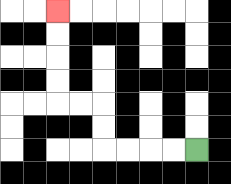{'start': '[8, 6]', 'end': '[2, 0]', 'path_directions': 'L,L,L,L,U,U,L,L,U,U,U,U', 'path_coordinates': '[[8, 6], [7, 6], [6, 6], [5, 6], [4, 6], [4, 5], [4, 4], [3, 4], [2, 4], [2, 3], [2, 2], [2, 1], [2, 0]]'}